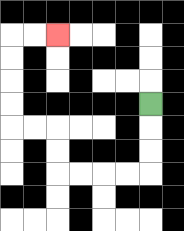{'start': '[6, 4]', 'end': '[2, 1]', 'path_directions': 'D,D,D,L,L,L,L,U,U,L,L,U,U,U,U,R,R', 'path_coordinates': '[[6, 4], [6, 5], [6, 6], [6, 7], [5, 7], [4, 7], [3, 7], [2, 7], [2, 6], [2, 5], [1, 5], [0, 5], [0, 4], [0, 3], [0, 2], [0, 1], [1, 1], [2, 1]]'}